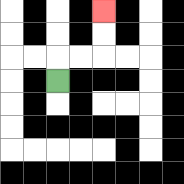{'start': '[2, 3]', 'end': '[4, 0]', 'path_directions': 'U,R,R,U,U', 'path_coordinates': '[[2, 3], [2, 2], [3, 2], [4, 2], [4, 1], [4, 0]]'}